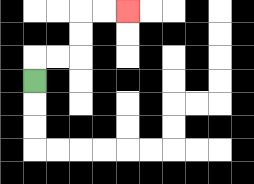{'start': '[1, 3]', 'end': '[5, 0]', 'path_directions': 'U,R,R,U,U,R,R', 'path_coordinates': '[[1, 3], [1, 2], [2, 2], [3, 2], [3, 1], [3, 0], [4, 0], [5, 0]]'}